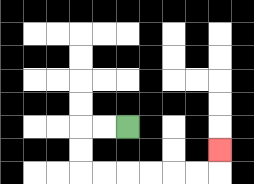{'start': '[5, 5]', 'end': '[9, 6]', 'path_directions': 'L,L,D,D,R,R,R,R,R,R,U', 'path_coordinates': '[[5, 5], [4, 5], [3, 5], [3, 6], [3, 7], [4, 7], [5, 7], [6, 7], [7, 7], [8, 7], [9, 7], [9, 6]]'}